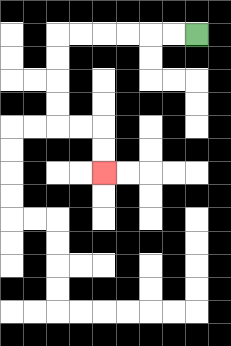{'start': '[8, 1]', 'end': '[4, 7]', 'path_directions': 'L,L,L,L,L,L,D,D,D,D,R,R,D,D', 'path_coordinates': '[[8, 1], [7, 1], [6, 1], [5, 1], [4, 1], [3, 1], [2, 1], [2, 2], [2, 3], [2, 4], [2, 5], [3, 5], [4, 5], [4, 6], [4, 7]]'}